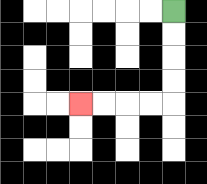{'start': '[7, 0]', 'end': '[3, 4]', 'path_directions': 'D,D,D,D,L,L,L,L', 'path_coordinates': '[[7, 0], [7, 1], [7, 2], [7, 3], [7, 4], [6, 4], [5, 4], [4, 4], [3, 4]]'}